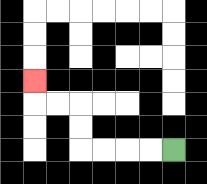{'start': '[7, 6]', 'end': '[1, 3]', 'path_directions': 'L,L,L,L,U,U,L,L,U', 'path_coordinates': '[[7, 6], [6, 6], [5, 6], [4, 6], [3, 6], [3, 5], [3, 4], [2, 4], [1, 4], [1, 3]]'}